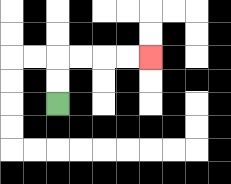{'start': '[2, 4]', 'end': '[6, 2]', 'path_directions': 'U,U,R,R,R,R', 'path_coordinates': '[[2, 4], [2, 3], [2, 2], [3, 2], [4, 2], [5, 2], [6, 2]]'}